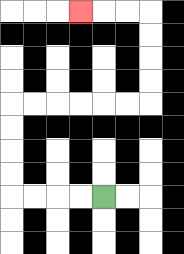{'start': '[4, 8]', 'end': '[3, 0]', 'path_directions': 'L,L,L,L,U,U,U,U,R,R,R,R,R,R,U,U,U,U,L,L,L', 'path_coordinates': '[[4, 8], [3, 8], [2, 8], [1, 8], [0, 8], [0, 7], [0, 6], [0, 5], [0, 4], [1, 4], [2, 4], [3, 4], [4, 4], [5, 4], [6, 4], [6, 3], [6, 2], [6, 1], [6, 0], [5, 0], [4, 0], [3, 0]]'}